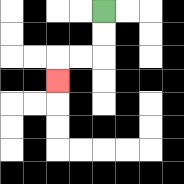{'start': '[4, 0]', 'end': '[2, 3]', 'path_directions': 'D,D,L,L,D', 'path_coordinates': '[[4, 0], [4, 1], [4, 2], [3, 2], [2, 2], [2, 3]]'}